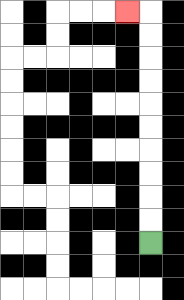{'start': '[6, 10]', 'end': '[5, 0]', 'path_directions': 'U,U,U,U,U,U,U,U,U,U,L', 'path_coordinates': '[[6, 10], [6, 9], [6, 8], [6, 7], [6, 6], [6, 5], [6, 4], [6, 3], [6, 2], [6, 1], [6, 0], [5, 0]]'}